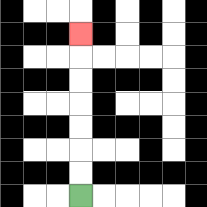{'start': '[3, 8]', 'end': '[3, 1]', 'path_directions': 'U,U,U,U,U,U,U', 'path_coordinates': '[[3, 8], [3, 7], [3, 6], [3, 5], [3, 4], [3, 3], [3, 2], [3, 1]]'}